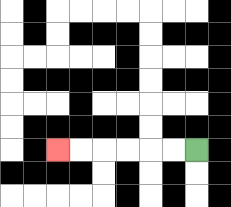{'start': '[8, 6]', 'end': '[2, 6]', 'path_directions': 'L,L,L,L,L,L', 'path_coordinates': '[[8, 6], [7, 6], [6, 6], [5, 6], [4, 6], [3, 6], [2, 6]]'}